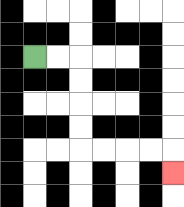{'start': '[1, 2]', 'end': '[7, 7]', 'path_directions': 'R,R,D,D,D,D,R,R,R,R,D', 'path_coordinates': '[[1, 2], [2, 2], [3, 2], [3, 3], [3, 4], [3, 5], [3, 6], [4, 6], [5, 6], [6, 6], [7, 6], [7, 7]]'}